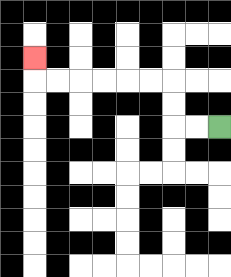{'start': '[9, 5]', 'end': '[1, 2]', 'path_directions': 'L,L,U,U,L,L,L,L,L,L,U', 'path_coordinates': '[[9, 5], [8, 5], [7, 5], [7, 4], [7, 3], [6, 3], [5, 3], [4, 3], [3, 3], [2, 3], [1, 3], [1, 2]]'}